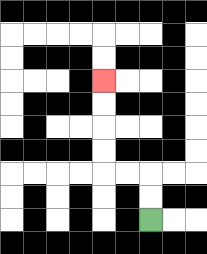{'start': '[6, 9]', 'end': '[4, 3]', 'path_directions': 'U,U,L,L,U,U,U,U', 'path_coordinates': '[[6, 9], [6, 8], [6, 7], [5, 7], [4, 7], [4, 6], [4, 5], [4, 4], [4, 3]]'}